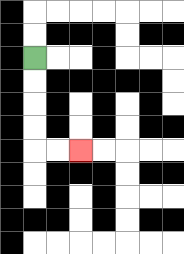{'start': '[1, 2]', 'end': '[3, 6]', 'path_directions': 'D,D,D,D,R,R', 'path_coordinates': '[[1, 2], [1, 3], [1, 4], [1, 5], [1, 6], [2, 6], [3, 6]]'}